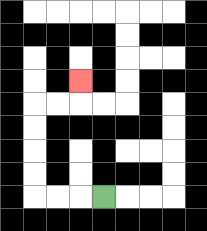{'start': '[4, 8]', 'end': '[3, 3]', 'path_directions': 'L,L,L,U,U,U,U,R,R,U', 'path_coordinates': '[[4, 8], [3, 8], [2, 8], [1, 8], [1, 7], [1, 6], [1, 5], [1, 4], [2, 4], [3, 4], [3, 3]]'}